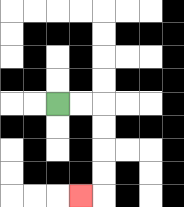{'start': '[2, 4]', 'end': '[3, 8]', 'path_directions': 'R,R,D,D,D,D,L', 'path_coordinates': '[[2, 4], [3, 4], [4, 4], [4, 5], [4, 6], [4, 7], [4, 8], [3, 8]]'}